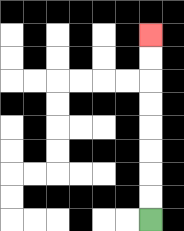{'start': '[6, 9]', 'end': '[6, 1]', 'path_directions': 'U,U,U,U,U,U,U,U', 'path_coordinates': '[[6, 9], [6, 8], [6, 7], [6, 6], [6, 5], [6, 4], [6, 3], [6, 2], [6, 1]]'}